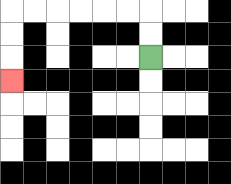{'start': '[6, 2]', 'end': '[0, 3]', 'path_directions': 'U,U,L,L,L,L,L,L,D,D,D', 'path_coordinates': '[[6, 2], [6, 1], [6, 0], [5, 0], [4, 0], [3, 0], [2, 0], [1, 0], [0, 0], [0, 1], [0, 2], [0, 3]]'}